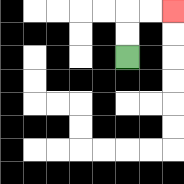{'start': '[5, 2]', 'end': '[7, 0]', 'path_directions': 'U,U,R,R', 'path_coordinates': '[[5, 2], [5, 1], [5, 0], [6, 0], [7, 0]]'}